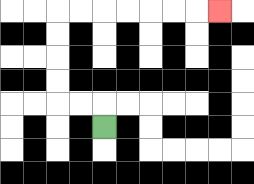{'start': '[4, 5]', 'end': '[9, 0]', 'path_directions': 'U,L,L,U,U,U,U,R,R,R,R,R,R,R', 'path_coordinates': '[[4, 5], [4, 4], [3, 4], [2, 4], [2, 3], [2, 2], [2, 1], [2, 0], [3, 0], [4, 0], [5, 0], [6, 0], [7, 0], [8, 0], [9, 0]]'}